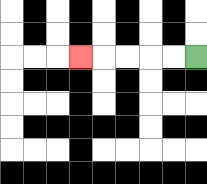{'start': '[8, 2]', 'end': '[3, 2]', 'path_directions': 'L,L,L,L,L', 'path_coordinates': '[[8, 2], [7, 2], [6, 2], [5, 2], [4, 2], [3, 2]]'}